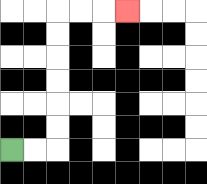{'start': '[0, 6]', 'end': '[5, 0]', 'path_directions': 'R,R,U,U,U,U,U,U,R,R,R', 'path_coordinates': '[[0, 6], [1, 6], [2, 6], [2, 5], [2, 4], [2, 3], [2, 2], [2, 1], [2, 0], [3, 0], [4, 0], [5, 0]]'}